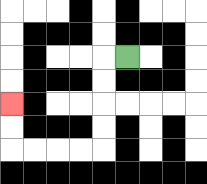{'start': '[5, 2]', 'end': '[0, 4]', 'path_directions': 'L,D,D,D,D,L,L,L,L,U,U', 'path_coordinates': '[[5, 2], [4, 2], [4, 3], [4, 4], [4, 5], [4, 6], [3, 6], [2, 6], [1, 6], [0, 6], [0, 5], [0, 4]]'}